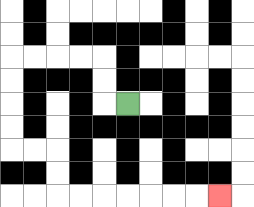{'start': '[5, 4]', 'end': '[9, 8]', 'path_directions': 'L,U,U,L,L,L,L,D,D,D,D,R,R,D,D,R,R,R,R,R,R,R', 'path_coordinates': '[[5, 4], [4, 4], [4, 3], [4, 2], [3, 2], [2, 2], [1, 2], [0, 2], [0, 3], [0, 4], [0, 5], [0, 6], [1, 6], [2, 6], [2, 7], [2, 8], [3, 8], [4, 8], [5, 8], [6, 8], [7, 8], [8, 8], [9, 8]]'}